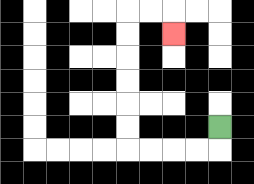{'start': '[9, 5]', 'end': '[7, 1]', 'path_directions': 'D,L,L,L,L,U,U,U,U,U,U,R,R,D', 'path_coordinates': '[[9, 5], [9, 6], [8, 6], [7, 6], [6, 6], [5, 6], [5, 5], [5, 4], [5, 3], [5, 2], [5, 1], [5, 0], [6, 0], [7, 0], [7, 1]]'}